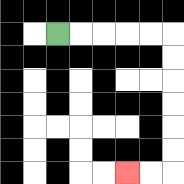{'start': '[2, 1]', 'end': '[5, 7]', 'path_directions': 'R,R,R,R,R,D,D,D,D,D,D,L,L', 'path_coordinates': '[[2, 1], [3, 1], [4, 1], [5, 1], [6, 1], [7, 1], [7, 2], [7, 3], [7, 4], [7, 5], [7, 6], [7, 7], [6, 7], [5, 7]]'}